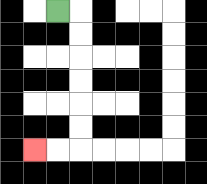{'start': '[2, 0]', 'end': '[1, 6]', 'path_directions': 'R,D,D,D,D,D,D,L,L', 'path_coordinates': '[[2, 0], [3, 0], [3, 1], [3, 2], [3, 3], [3, 4], [3, 5], [3, 6], [2, 6], [1, 6]]'}